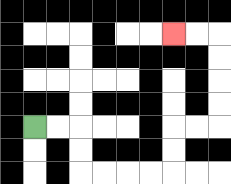{'start': '[1, 5]', 'end': '[7, 1]', 'path_directions': 'R,R,D,D,R,R,R,R,U,U,R,R,U,U,U,U,L,L', 'path_coordinates': '[[1, 5], [2, 5], [3, 5], [3, 6], [3, 7], [4, 7], [5, 7], [6, 7], [7, 7], [7, 6], [7, 5], [8, 5], [9, 5], [9, 4], [9, 3], [9, 2], [9, 1], [8, 1], [7, 1]]'}